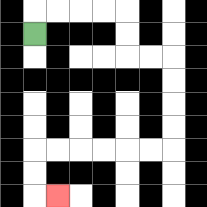{'start': '[1, 1]', 'end': '[2, 8]', 'path_directions': 'U,R,R,R,R,D,D,R,R,D,D,D,D,L,L,L,L,L,L,D,D,R', 'path_coordinates': '[[1, 1], [1, 0], [2, 0], [3, 0], [4, 0], [5, 0], [5, 1], [5, 2], [6, 2], [7, 2], [7, 3], [7, 4], [7, 5], [7, 6], [6, 6], [5, 6], [4, 6], [3, 6], [2, 6], [1, 6], [1, 7], [1, 8], [2, 8]]'}